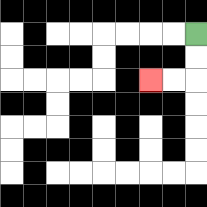{'start': '[8, 1]', 'end': '[6, 3]', 'path_directions': 'D,D,L,L', 'path_coordinates': '[[8, 1], [8, 2], [8, 3], [7, 3], [6, 3]]'}